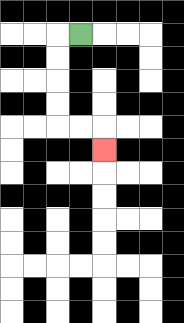{'start': '[3, 1]', 'end': '[4, 6]', 'path_directions': 'L,D,D,D,D,R,R,D', 'path_coordinates': '[[3, 1], [2, 1], [2, 2], [2, 3], [2, 4], [2, 5], [3, 5], [4, 5], [4, 6]]'}